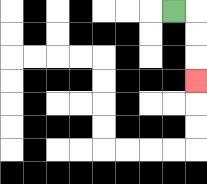{'start': '[7, 0]', 'end': '[8, 3]', 'path_directions': 'R,D,D,D', 'path_coordinates': '[[7, 0], [8, 0], [8, 1], [8, 2], [8, 3]]'}